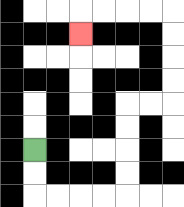{'start': '[1, 6]', 'end': '[3, 1]', 'path_directions': 'D,D,R,R,R,R,U,U,U,U,R,R,U,U,U,U,L,L,L,L,D', 'path_coordinates': '[[1, 6], [1, 7], [1, 8], [2, 8], [3, 8], [4, 8], [5, 8], [5, 7], [5, 6], [5, 5], [5, 4], [6, 4], [7, 4], [7, 3], [7, 2], [7, 1], [7, 0], [6, 0], [5, 0], [4, 0], [3, 0], [3, 1]]'}